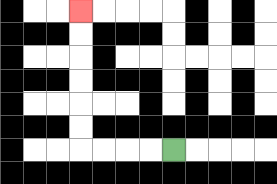{'start': '[7, 6]', 'end': '[3, 0]', 'path_directions': 'L,L,L,L,U,U,U,U,U,U', 'path_coordinates': '[[7, 6], [6, 6], [5, 6], [4, 6], [3, 6], [3, 5], [3, 4], [3, 3], [3, 2], [3, 1], [3, 0]]'}